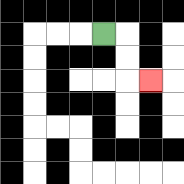{'start': '[4, 1]', 'end': '[6, 3]', 'path_directions': 'R,D,D,R', 'path_coordinates': '[[4, 1], [5, 1], [5, 2], [5, 3], [6, 3]]'}